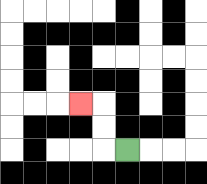{'start': '[5, 6]', 'end': '[3, 4]', 'path_directions': 'L,U,U,L', 'path_coordinates': '[[5, 6], [4, 6], [4, 5], [4, 4], [3, 4]]'}